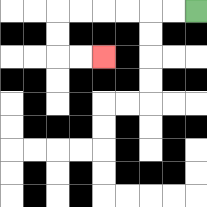{'start': '[8, 0]', 'end': '[4, 2]', 'path_directions': 'L,L,L,L,L,L,D,D,R,R', 'path_coordinates': '[[8, 0], [7, 0], [6, 0], [5, 0], [4, 0], [3, 0], [2, 0], [2, 1], [2, 2], [3, 2], [4, 2]]'}